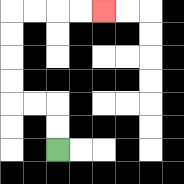{'start': '[2, 6]', 'end': '[4, 0]', 'path_directions': 'U,U,L,L,U,U,U,U,R,R,R,R', 'path_coordinates': '[[2, 6], [2, 5], [2, 4], [1, 4], [0, 4], [0, 3], [0, 2], [0, 1], [0, 0], [1, 0], [2, 0], [3, 0], [4, 0]]'}